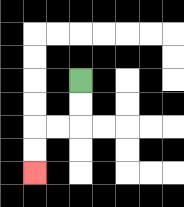{'start': '[3, 3]', 'end': '[1, 7]', 'path_directions': 'D,D,L,L,D,D', 'path_coordinates': '[[3, 3], [3, 4], [3, 5], [2, 5], [1, 5], [1, 6], [1, 7]]'}